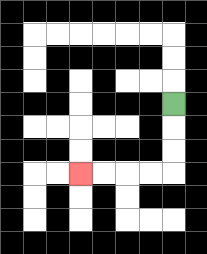{'start': '[7, 4]', 'end': '[3, 7]', 'path_directions': 'D,D,D,L,L,L,L', 'path_coordinates': '[[7, 4], [7, 5], [7, 6], [7, 7], [6, 7], [5, 7], [4, 7], [3, 7]]'}